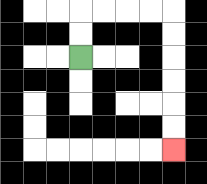{'start': '[3, 2]', 'end': '[7, 6]', 'path_directions': 'U,U,R,R,R,R,D,D,D,D,D,D', 'path_coordinates': '[[3, 2], [3, 1], [3, 0], [4, 0], [5, 0], [6, 0], [7, 0], [7, 1], [7, 2], [7, 3], [7, 4], [7, 5], [7, 6]]'}